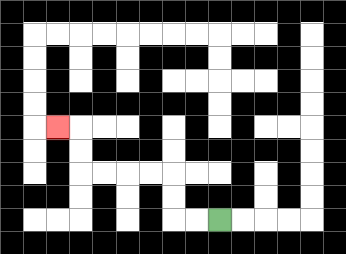{'start': '[9, 9]', 'end': '[2, 5]', 'path_directions': 'L,L,U,U,L,L,L,L,U,U,L', 'path_coordinates': '[[9, 9], [8, 9], [7, 9], [7, 8], [7, 7], [6, 7], [5, 7], [4, 7], [3, 7], [3, 6], [3, 5], [2, 5]]'}